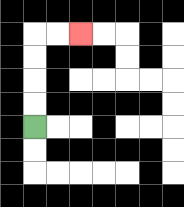{'start': '[1, 5]', 'end': '[3, 1]', 'path_directions': 'U,U,U,U,R,R', 'path_coordinates': '[[1, 5], [1, 4], [1, 3], [1, 2], [1, 1], [2, 1], [3, 1]]'}